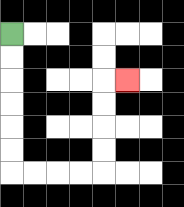{'start': '[0, 1]', 'end': '[5, 3]', 'path_directions': 'D,D,D,D,D,D,R,R,R,R,U,U,U,U,R', 'path_coordinates': '[[0, 1], [0, 2], [0, 3], [0, 4], [0, 5], [0, 6], [0, 7], [1, 7], [2, 7], [3, 7], [4, 7], [4, 6], [4, 5], [4, 4], [4, 3], [5, 3]]'}